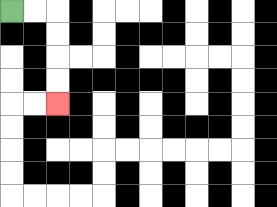{'start': '[0, 0]', 'end': '[2, 4]', 'path_directions': 'R,R,D,D,D,D', 'path_coordinates': '[[0, 0], [1, 0], [2, 0], [2, 1], [2, 2], [2, 3], [2, 4]]'}